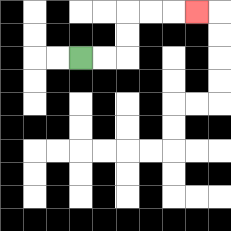{'start': '[3, 2]', 'end': '[8, 0]', 'path_directions': 'R,R,U,U,R,R,R', 'path_coordinates': '[[3, 2], [4, 2], [5, 2], [5, 1], [5, 0], [6, 0], [7, 0], [8, 0]]'}